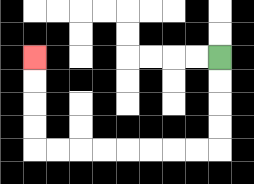{'start': '[9, 2]', 'end': '[1, 2]', 'path_directions': 'D,D,D,D,L,L,L,L,L,L,L,L,U,U,U,U', 'path_coordinates': '[[9, 2], [9, 3], [9, 4], [9, 5], [9, 6], [8, 6], [7, 6], [6, 6], [5, 6], [4, 6], [3, 6], [2, 6], [1, 6], [1, 5], [1, 4], [1, 3], [1, 2]]'}